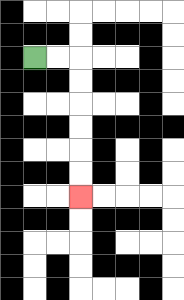{'start': '[1, 2]', 'end': '[3, 8]', 'path_directions': 'R,R,D,D,D,D,D,D', 'path_coordinates': '[[1, 2], [2, 2], [3, 2], [3, 3], [3, 4], [3, 5], [3, 6], [3, 7], [3, 8]]'}